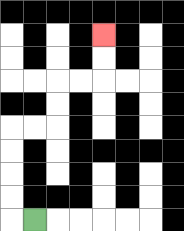{'start': '[1, 9]', 'end': '[4, 1]', 'path_directions': 'L,U,U,U,U,R,R,U,U,R,R,U,U', 'path_coordinates': '[[1, 9], [0, 9], [0, 8], [0, 7], [0, 6], [0, 5], [1, 5], [2, 5], [2, 4], [2, 3], [3, 3], [4, 3], [4, 2], [4, 1]]'}